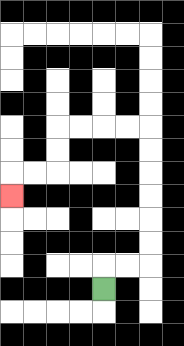{'start': '[4, 12]', 'end': '[0, 8]', 'path_directions': 'U,R,R,U,U,U,U,U,U,L,L,L,L,D,D,L,L,D', 'path_coordinates': '[[4, 12], [4, 11], [5, 11], [6, 11], [6, 10], [6, 9], [6, 8], [6, 7], [6, 6], [6, 5], [5, 5], [4, 5], [3, 5], [2, 5], [2, 6], [2, 7], [1, 7], [0, 7], [0, 8]]'}